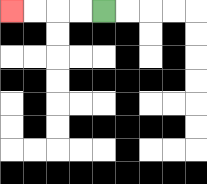{'start': '[4, 0]', 'end': '[0, 0]', 'path_directions': 'L,L,L,L', 'path_coordinates': '[[4, 0], [3, 0], [2, 0], [1, 0], [0, 0]]'}